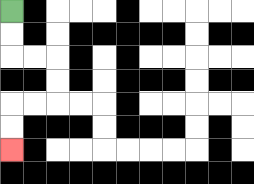{'start': '[0, 0]', 'end': '[0, 6]', 'path_directions': 'D,D,R,R,D,D,L,L,D,D', 'path_coordinates': '[[0, 0], [0, 1], [0, 2], [1, 2], [2, 2], [2, 3], [2, 4], [1, 4], [0, 4], [0, 5], [0, 6]]'}